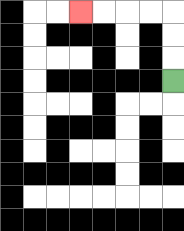{'start': '[7, 3]', 'end': '[3, 0]', 'path_directions': 'U,U,U,L,L,L,L', 'path_coordinates': '[[7, 3], [7, 2], [7, 1], [7, 0], [6, 0], [5, 0], [4, 0], [3, 0]]'}